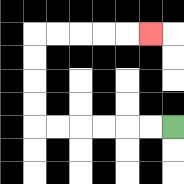{'start': '[7, 5]', 'end': '[6, 1]', 'path_directions': 'L,L,L,L,L,L,U,U,U,U,R,R,R,R,R', 'path_coordinates': '[[7, 5], [6, 5], [5, 5], [4, 5], [3, 5], [2, 5], [1, 5], [1, 4], [1, 3], [1, 2], [1, 1], [2, 1], [3, 1], [4, 1], [5, 1], [6, 1]]'}